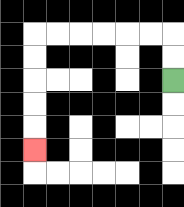{'start': '[7, 3]', 'end': '[1, 6]', 'path_directions': 'U,U,L,L,L,L,L,L,D,D,D,D,D', 'path_coordinates': '[[7, 3], [7, 2], [7, 1], [6, 1], [5, 1], [4, 1], [3, 1], [2, 1], [1, 1], [1, 2], [1, 3], [1, 4], [1, 5], [1, 6]]'}